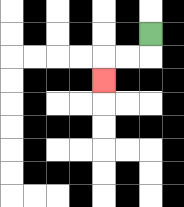{'start': '[6, 1]', 'end': '[4, 3]', 'path_directions': 'D,L,L,D', 'path_coordinates': '[[6, 1], [6, 2], [5, 2], [4, 2], [4, 3]]'}